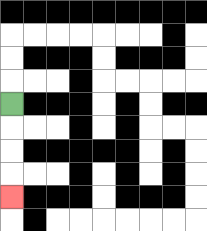{'start': '[0, 4]', 'end': '[0, 8]', 'path_directions': 'D,D,D,D', 'path_coordinates': '[[0, 4], [0, 5], [0, 6], [0, 7], [0, 8]]'}